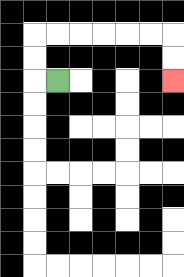{'start': '[2, 3]', 'end': '[7, 3]', 'path_directions': 'L,U,U,R,R,R,R,R,R,D,D', 'path_coordinates': '[[2, 3], [1, 3], [1, 2], [1, 1], [2, 1], [3, 1], [4, 1], [5, 1], [6, 1], [7, 1], [7, 2], [7, 3]]'}